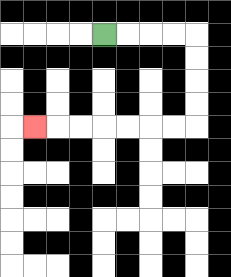{'start': '[4, 1]', 'end': '[1, 5]', 'path_directions': 'R,R,R,R,D,D,D,D,L,L,L,L,L,L,L', 'path_coordinates': '[[4, 1], [5, 1], [6, 1], [7, 1], [8, 1], [8, 2], [8, 3], [8, 4], [8, 5], [7, 5], [6, 5], [5, 5], [4, 5], [3, 5], [2, 5], [1, 5]]'}